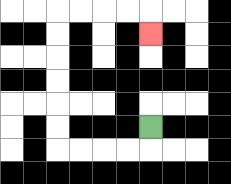{'start': '[6, 5]', 'end': '[6, 1]', 'path_directions': 'D,L,L,L,L,U,U,U,U,U,U,R,R,R,R,D', 'path_coordinates': '[[6, 5], [6, 6], [5, 6], [4, 6], [3, 6], [2, 6], [2, 5], [2, 4], [2, 3], [2, 2], [2, 1], [2, 0], [3, 0], [4, 0], [5, 0], [6, 0], [6, 1]]'}